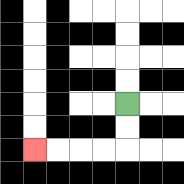{'start': '[5, 4]', 'end': '[1, 6]', 'path_directions': 'D,D,L,L,L,L', 'path_coordinates': '[[5, 4], [5, 5], [5, 6], [4, 6], [3, 6], [2, 6], [1, 6]]'}